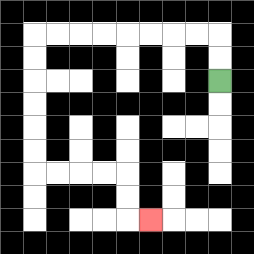{'start': '[9, 3]', 'end': '[6, 9]', 'path_directions': 'U,U,L,L,L,L,L,L,L,L,D,D,D,D,D,D,R,R,R,R,D,D,R', 'path_coordinates': '[[9, 3], [9, 2], [9, 1], [8, 1], [7, 1], [6, 1], [5, 1], [4, 1], [3, 1], [2, 1], [1, 1], [1, 2], [1, 3], [1, 4], [1, 5], [1, 6], [1, 7], [2, 7], [3, 7], [4, 7], [5, 7], [5, 8], [5, 9], [6, 9]]'}